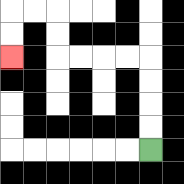{'start': '[6, 6]', 'end': '[0, 2]', 'path_directions': 'U,U,U,U,L,L,L,L,U,U,L,L,D,D', 'path_coordinates': '[[6, 6], [6, 5], [6, 4], [6, 3], [6, 2], [5, 2], [4, 2], [3, 2], [2, 2], [2, 1], [2, 0], [1, 0], [0, 0], [0, 1], [0, 2]]'}